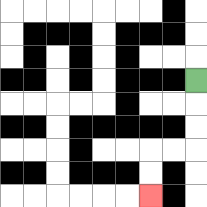{'start': '[8, 3]', 'end': '[6, 8]', 'path_directions': 'D,D,D,L,L,D,D', 'path_coordinates': '[[8, 3], [8, 4], [8, 5], [8, 6], [7, 6], [6, 6], [6, 7], [6, 8]]'}